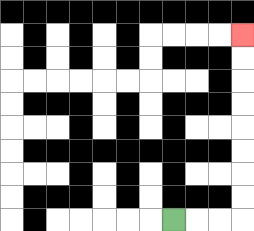{'start': '[7, 9]', 'end': '[10, 1]', 'path_directions': 'R,R,R,U,U,U,U,U,U,U,U', 'path_coordinates': '[[7, 9], [8, 9], [9, 9], [10, 9], [10, 8], [10, 7], [10, 6], [10, 5], [10, 4], [10, 3], [10, 2], [10, 1]]'}